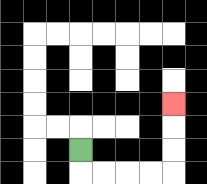{'start': '[3, 6]', 'end': '[7, 4]', 'path_directions': 'D,R,R,R,R,U,U,U', 'path_coordinates': '[[3, 6], [3, 7], [4, 7], [5, 7], [6, 7], [7, 7], [7, 6], [7, 5], [7, 4]]'}